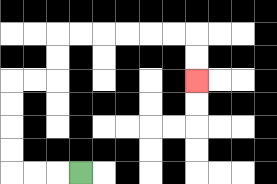{'start': '[3, 7]', 'end': '[8, 3]', 'path_directions': 'L,L,L,U,U,U,U,R,R,U,U,R,R,R,R,R,R,D,D', 'path_coordinates': '[[3, 7], [2, 7], [1, 7], [0, 7], [0, 6], [0, 5], [0, 4], [0, 3], [1, 3], [2, 3], [2, 2], [2, 1], [3, 1], [4, 1], [5, 1], [6, 1], [7, 1], [8, 1], [8, 2], [8, 3]]'}